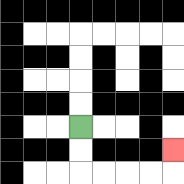{'start': '[3, 5]', 'end': '[7, 6]', 'path_directions': 'D,D,R,R,R,R,U', 'path_coordinates': '[[3, 5], [3, 6], [3, 7], [4, 7], [5, 7], [6, 7], [7, 7], [7, 6]]'}